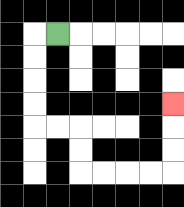{'start': '[2, 1]', 'end': '[7, 4]', 'path_directions': 'L,D,D,D,D,R,R,D,D,R,R,R,R,U,U,U', 'path_coordinates': '[[2, 1], [1, 1], [1, 2], [1, 3], [1, 4], [1, 5], [2, 5], [3, 5], [3, 6], [3, 7], [4, 7], [5, 7], [6, 7], [7, 7], [7, 6], [7, 5], [7, 4]]'}